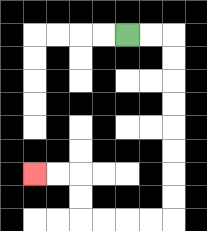{'start': '[5, 1]', 'end': '[1, 7]', 'path_directions': 'R,R,D,D,D,D,D,D,D,D,L,L,L,L,U,U,L,L', 'path_coordinates': '[[5, 1], [6, 1], [7, 1], [7, 2], [7, 3], [7, 4], [7, 5], [7, 6], [7, 7], [7, 8], [7, 9], [6, 9], [5, 9], [4, 9], [3, 9], [3, 8], [3, 7], [2, 7], [1, 7]]'}